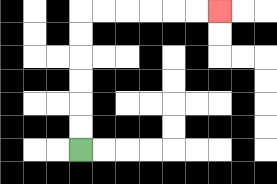{'start': '[3, 6]', 'end': '[9, 0]', 'path_directions': 'U,U,U,U,U,U,R,R,R,R,R,R', 'path_coordinates': '[[3, 6], [3, 5], [3, 4], [3, 3], [3, 2], [3, 1], [3, 0], [4, 0], [5, 0], [6, 0], [7, 0], [8, 0], [9, 0]]'}